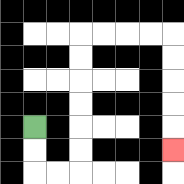{'start': '[1, 5]', 'end': '[7, 6]', 'path_directions': 'D,D,R,R,U,U,U,U,U,U,R,R,R,R,D,D,D,D,D', 'path_coordinates': '[[1, 5], [1, 6], [1, 7], [2, 7], [3, 7], [3, 6], [3, 5], [3, 4], [3, 3], [3, 2], [3, 1], [4, 1], [5, 1], [6, 1], [7, 1], [7, 2], [7, 3], [7, 4], [7, 5], [7, 6]]'}